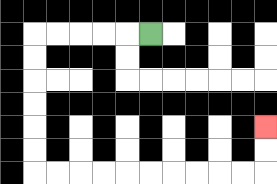{'start': '[6, 1]', 'end': '[11, 5]', 'path_directions': 'L,L,L,L,L,D,D,D,D,D,D,R,R,R,R,R,R,R,R,R,R,U,U', 'path_coordinates': '[[6, 1], [5, 1], [4, 1], [3, 1], [2, 1], [1, 1], [1, 2], [1, 3], [1, 4], [1, 5], [1, 6], [1, 7], [2, 7], [3, 7], [4, 7], [5, 7], [6, 7], [7, 7], [8, 7], [9, 7], [10, 7], [11, 7], [11, 6], [11, 5]]'}